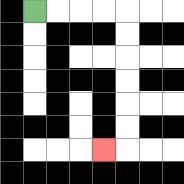{'start': '[1, 0]', 'end': '[4, 6]', 'path_directions': 'R,R,R,R,D,D,D,D,D,D,L', 'path_coordinates': '[[1, 0], [2, 0], [3, 0], [4, 0], [5, 0], [5, 1], [5, 2], [5, 3], [5, 4], [5, 5], [5, 6], [4, 6]]'}